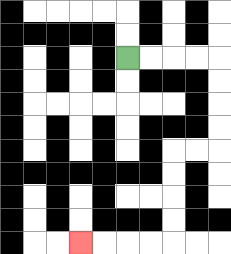{'start': '[5, 2]', 'end': '[3, 10]', 'path_directions': 'R,R,R,R,D,D,D,D,L,L,D,D,D,D,L,L,L,L', 'path_coordinates': '[[5, 2], [6, 2], [7, 2], [8, 2], [9, 2], [9, 3], [9, 4], [9, 5], [9, 6], [8, 6], [7, 6], [7, 7], [7, 8], [7, 9], [7, 10], [6, 10], [5, 10], [4, 10], [3, 10]]'}